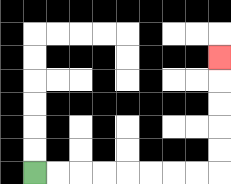{'start': '[1, 7]', 'end': '[9, 2]', 'path_directions': 'R,R,R,R,R,R,R,R,U,U,U,U,U', 'path_coordinates': '[[1, 7], [2, 7], [3, 7], [4, 7], [5, 7], [6, 7], [7, 7], [8, 7], [9, 7], [9, 6], [9, 5], [9, 4], [9, 3], [9, 2]]'}